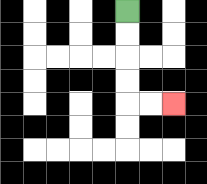{'start': '[5, 0]', 'end': '[7, 4]', 'path_directions': 'D,D,D,D,R,R', 'path_coordinates': '[[5, 0], [5, 1], [5, 2], [5, 3], [5, 4], [6, 4], [7, 4]]'}